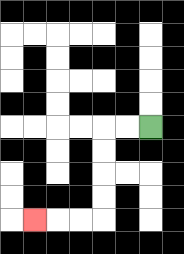{'start': '[6, 5]', 'end': '[1, 9]', 'path_directions': 'L,L,D,D,D,D,L,L,L', 'path_coordinates': '[[6, 5], [5, 5], [4, 5], [4, 6], [4, 7], [4, 8], [4, 9], [3, 9], [2, 9], [1, 9]]'}